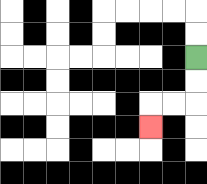{'start': '[8, 2]', 'end': '[6, 5]', 'path_directions': 'D,D,L,L,D', 'path_coordinates': '[[8, 2], [8, 3], [8, 4], [7, 4], [6, 4], [6, 5]]'}